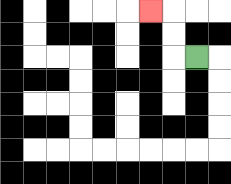{'start': '[8, 2]', 'end': '[6, 0]', 'path_directions': 'L,U,U,L', 'path_coordinates': '[[8, 2], [7, 2], [7, 1], [7, 0], [6, 0]]'}